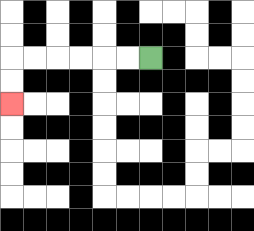{'start': '[6, 2]', 'end': '[0, 4]', 'path_directions': 'L,L,L,L,L,L,D,D', 'path_coordinates': '[[6, 2], [5, 2], [4, 2], [3, 2], [2, 2], [1, 2], [0, 2], [0, 3], [0, 4]]'}